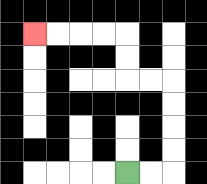{'start': '[5, 7]', 'end': '[1, 1]', 'path_directions': 'R,R,U,U,U,U,L,L,U,U,L,L,L,L', 'path_coordinates': '[[5, 7], [6, 7], [7, 7], [7, 6], [7, 5], [7, 4], [7, 3], [6, 3], [5, 3], [5, 2], [5, 1], [4, 1], [3, 1], [2, 1], [1, 1]]'}